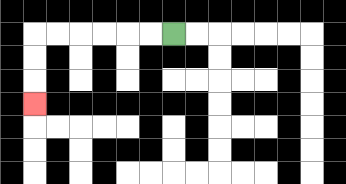{'start': '[7, 1]', 'end': '[1, 4]', 'path_directions': 'L,L,L,L,L,L,D,D,D', 'path_coordinates': '[[7, 1], [6, 1], [5, 1], [4, 1], [3, 1], [2, 1], [1, 1], [1, 2], [1, 3], [1, 4]]'}